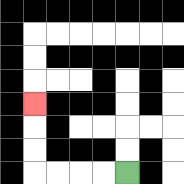{'start': '[5, 7]', 'end': '[1, 4]', 'path_directions': 'L,L,L,L,U,U,U', 'path_coordinates': '[[5, 7], [4, 7], [3, 7], [2, 7], [1, 7], [1, 6], [1, 5], [1, 4]]'}